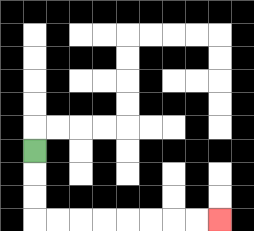{'start': '[1, 6]', 'end': '[9, 9]', 'path_directions': 'D,D,D,R,R,R,R,R,R,R,R', 'path_coordinates': '[[1, 6], [1, 7], [1, 8], [1, 9], [2, 9], [3, 9], [4, 9], [5, 9], [6, 9], [7, 9], [8, 9], [9, 9]]'}